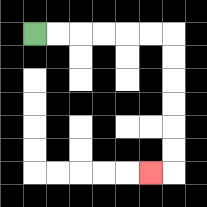{'start': '[1, 1]', 'end': '[6, 7]', 'path_directions': 'R,R,R,R,R,R,D,D,D,D,D,D,L', 'path_coordinates': '[[1, 1], [2, 1], [3, 1], [4, 1], [5, 1], [6, 1], [7, 1], [7, 2], [7, 3], [7, 4], [7, 5], [7, 6], [7, 7], [6, 7]]'}